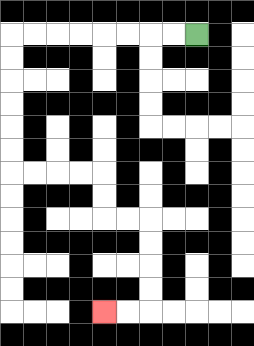{'start': '[8, 1]', 'end': '[4, 13]', 'path_directions': 'L,L,L,L,L,L,L,L,D,D,D,D,D,D,R,R,R,R,D,D,R,R,D,D,D,D,L,L', 'path_coordinates': '[[8, 1], [7, 1], [6, 1], [5, 1], [4, 1], [3, 1], [2, 1], [1, 1], [0, 1], [0, 2], [0, 3], [0, 4], [0, 5], [0, 6], [0, 7], [1, 7], [2, 7], [3, 7], [4, 7], [4, 8], [4, 9], [5, 9], [6, 9], [6, 10], [6, 11], [6, 12], [6, 13], [5, 13], [4, 13]]'}